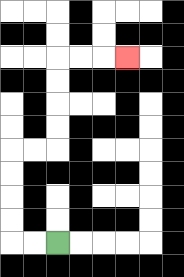{'start': '[2, 10]', 'end': '[5, 2]', 'path_directions': 'L,L,U,U,U,U,R,R,U,U,U,U,R,R,R', 'path_coordinates': '[[2, 10], [1, 10], [0, 10], [0, 9], [0, 8], [0, 7], [0, 6], [1, 6], [2, 6], [2, 5], [2, 4], [2, 3], [2, 2], [3, 2], [4, 2], [5, 2]]'}